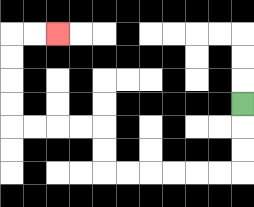{'start': '[10, 4]', 'end': '[2, 1]', 'path_directions': 'D,D,D,L,L,L,L,L,L,U,U,L,L,L,L,U,U,U,U,R,R', 'path_coordinates': '[[10, 4], [10, 5], [10, 6], [10, 7], [9, 7], [8, 7], [7, 7], [6, 7], [5, 7], [4, 7], [4, 6], [4, 5], [3, 5], [2, 5], [1, 5], [0, 5], [0, 4], [0, 3], [0, 2], [0, 1], [1, 1], [2, 1]]'}